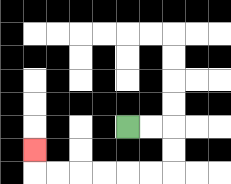{'start': '[5, 5]', 'end': '[1, 6]', 'path_directions': 'R,R,D,D,L,L,L,L,L,L,U', 'path_coordinates': '[[5, 5], [6, 5], [7, 5], [7, 6], [7, 7], [6, 7], [5, 7], [4, 7], [3, 7], [2, 7], [1, 7], [1, 6]]'}